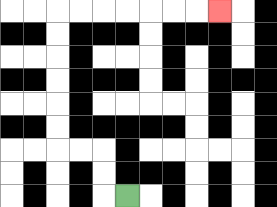{'start': '[5, 8]', 'end': '[9, 0]', 'path_directions': 'L,U,U,L,L,U,U,U,U,U,U,R,R,R,R,R,R,R', 'path_coordinates': '[[5, 8], [4, 8], [4, 7], [4, 6], [3, 6], [2, 6], [2, 5], [2, 4], [2, 3], [2, 2], [2, 1], [2, 0], [3, 0], [4, 0], [5, 0], [6, 0], [7, 0], [8, 0], [9, 0]]'}